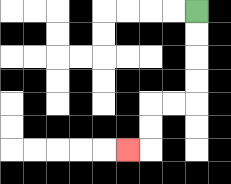{'start': '[8, 0]', 'end': '[5, 6]', 'path_directions': 'D,D,D,D,L,L,D,D,L', 'path_coordinates': '[[8, 0], [8, 1], [8, 2], [8, 3], [8, 4], [7, 4], [6, 4], [6, 5], [6, 6], [5, 6]]'}